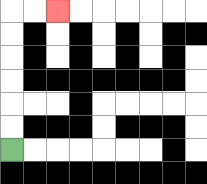{'start': '[0, 6]', 'end': '[2, 0]', 'path_directions': 'U,U,U,U,U,U,R,R', 'path_coordinates': '[[0, 6], [0, 5], [0, 4], [0, 3], [0, 2], [0, 1], [0, 0], [1, 0], [2, 0]]'}